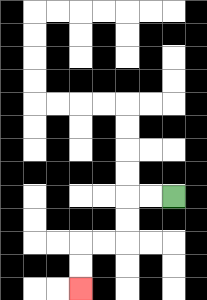{'start': '[7, 8]', 'end': '[3, 12]', 'path_directions': 'L,L,D,D,L,L,D,D', 'path_coordinates': '[[7, 8], [6, 8], [5, 8], [5, 9], [5, 10], [4, 10], [3, 10], [3, 11], [3, 12]]'}